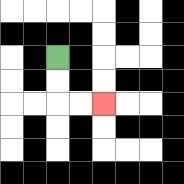{'start': '[2, 2]', 'end': '[4, 4]', 'path_directions': 'D,D,R,R', 'path_coordinates': '[[2, 2], [2, 3], [2, 4], [3, 4], [4, 4]]'}